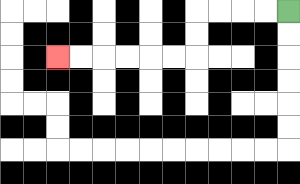{'start': '[12, 0]', 'end': '[2, 2]', 'path_directions': 'L,L,L,L,D,D,L,L,L,L,L,L', 'path_coordinates': '[[12, 0], [11, 0], [10, 0], [9, 0], [8, 0], [8, 1], [8, 2], [7, 2], [6, 2], [5, 2], [4, 2], [3, 2], [2, 2]]'}